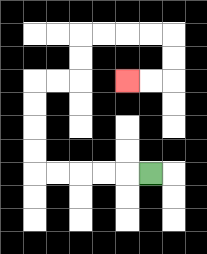{'start': '[6, 7]', 'end': '[5, 3]', 'path_directions': 'L,L,L,L,L,U,U,U,U,R,R,U,U,R,R,R,R,D,D,L,L', 'path_coordinates': '[[6, 7], [5, 7], [4, 7], [3, 7], [2, 7], [1, 7], [1, 6], [1, 5], [1, 4], [1, 3], [2, 3], [3, 3], [3, 2], [3, 1], [4, 1], [5, 1], [6, 1], [7, 1], [7, 2], [7, 3], [6, 3], [5, 3]]'}